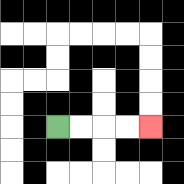{'start': '[2, 5]', 'end': '[6, 5]', 'path_directions': 'R,R,R,R', 'path_coordinates': '[[2, 5], [3, 5], [4, 5], [5, 5], [6, 5]]'}